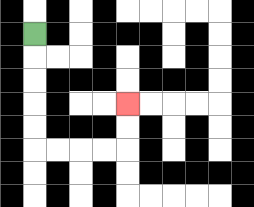{'start': '[1, 1]', 'end': '[5, 4]', 'path_directions': 'D,D,D,D,D,R,R,R,R,U,U', 'path_coordinates': '[[1, 1], [1, 2], [1, 3], [1, 4], [1, 5], [1, 6], [2, 6], [3, 6], [4, 6], [5, 6], [5, 5], [5, 4]]'}